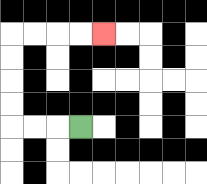{'start': '[3, 5]', 'end': '[4, 1]', 'path_directions': 'L,L,L,U,U,U,U,R,R,R,R', 'path_coordinates': '[[3, 5], [2, 5], [1, 5], [0, 5], [0, 4], [0, 3], [0, 2], [0, 1], [1, 1], [2, 1], [3, 1], [4, 1]]'}